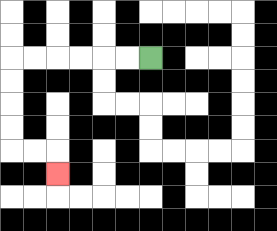{'start': '[6, 2]', 'end': '[2, 7]', 'path_directions': 'L,L,L,L,L,L,D,D,D,D,R,R,D', 'path_coordinates': '[[6, 2], [5, 2], [4, 2], [3, 2], [2, 2], [1, 2], [0, 2], [0, 3], [0, 4], [0, 5], [0, 6], [1, 6], [2, 6], [2, 7]]'}